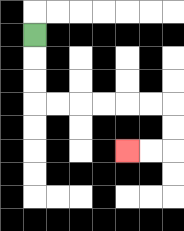{'start': '[1, 1]', 'end': '[5, 6]', 'path_directions': 'D,D,D,R,R,R,R,R,R,D,D,L,L', 'path_coordinates': '[[1, 1], [1, 2], [1, 3], [1, 4], [2, 4], [3, 4], [4, 4], [5, 4], [6, 4], [7, 4], [7, 5], [7, 6], [6, 6], [5, 6]]'}